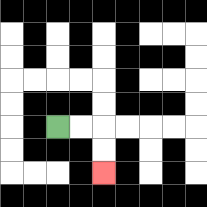{'start': '[2, 5]', 'end': '[4, 7]', 'path_directions': 'R,R,D,D', 'path_coordinates': '[[2, 5], [3, 5], [4, 5], [4, 6], [4, 7]]'}